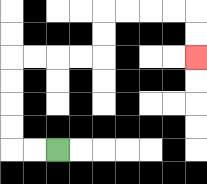{'start': '[2, 6]', 'end': '[8, 2]', 'path_directions': 'L,L,U,U,U,U,R,R,R,R,U,U,R,R,R,R,D,D', 'path_coordinates': '[[2, 6], [1, 6], [0, 6], [0, 5], [0, 4], [0, 3], [0, 2], [1, 2], [2, 2], [3, 2], [4, 2], [4, 1], [4, 0], [5, 0], [6, 0], [7, 0], [8, 0], [8, 1], [8, 2]]'}